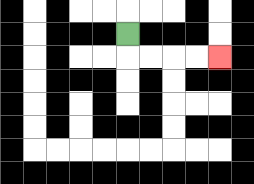{'start': '[5, 1]', 'end': '[9, 2]', 'path_directions': 'D,R,R,R,R', 'path_coordinates': '[[5, 1], [5, 2], [6, 2], [7, 2], [8, 2], [9, 2]]'}